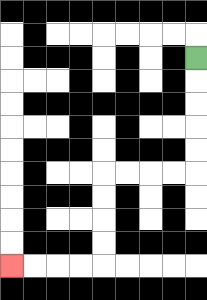{'start': '[8, 2]', 'end': '[0, 11]', 'path_directions': 'D,D,D,D,D,L,L,L,L,D,D,D,D,L,L,L,L', 'path_coordinates': '[[8, 2], [8, 3], [8, 4], [8, 5], [8, 6], [8, 7], [7, 7], [6, 7], [5, 7], [4, 7], [4, 8], [4, 9], [4, 10], [4, 11], [3, 11], [2, 11], [1, 11], [0, 11]]'}